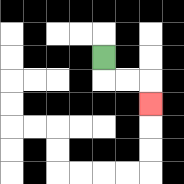{'start': '[4, 2]', 'end': '[6, 4]', 'path_directions': 'D,R,R,D', 'path_coordinates': '[[4, 2], [4, 3], [5, 3], [6, 3], [6, 4]]'}